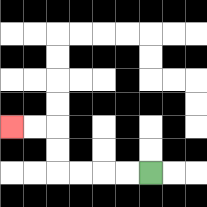{'start': '[6, 7]', 'end': '[0, 5]', 'path_directions': 'L,L,L,L,U,U,L,L', 'path_coordinates': '[[6, 7], [5, 7], [4, 7], [3, 7], [2, 7], [2, 6], [2, 5], [1, 5], [0, 5]]'}